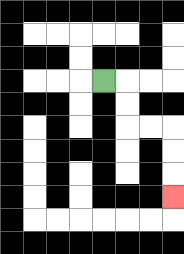{'start': '[4, 3]', 'end': '[7, 8]', 'path_directions': 'R,D,D,R,R,D,D,D', 'path_coordinates': '[[4, 3], [5, 3], [5, 4], [5, 5], [6, 5], [7, 5], [7, 6], [7, 7], [7, 8]]'}